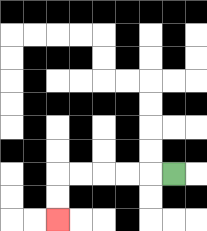{'start': '[7, 7]', 'end': '[2, 9]', 'path_directions': 'L,L,L,L,L,D,D', 'path_coordinates': '[[7, 7], [6, 7], [5, 7], [4, 7], [3, 7], [2, 7], [2, 8], [2, 9]]'}